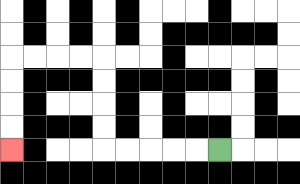{'start': '[9, 6]', 'end': '[0, 6]', 'path_directions': 'L,L,L,L,L,U,U,U,U,L,L,L,L,D,D,D,D', 'path_coordinates': '[[9, 6], [8, 6], [7, 6], [6, 6], [5, 6], [4, 6], [4, 5], [4, 4], [4, 3], [4, 2], [3, 2], [2, 2], [1, 2], [0, 2], [0, 3], [0, 4], [0, 5], [0, 6]]'}